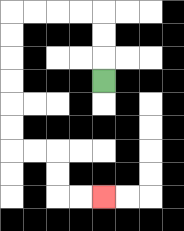{'start': '[4, 3]', 'end': '[4, 8]', 'path_directions': 'U,U,U,L,L,L,L,D,D,D,D,D,D,R,R,D,D,R,R', 'path_coordinates': '[[4, 3], [4, 2], [4, 1], [4, 0], [3, 0], [2, 0], [1, 0], [0, 0], [0, 1], [0, 2], [0, 3], [0, 4], [0, 5], [0, 6], [1, 6], [2, 6], [2, 7], [2, 8], [3, 8], [4, 8]]'}